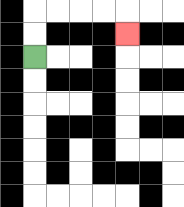{'start': '[1, 2]', 'end': '[5, 1]', 'path_directions': 'U,U,R,R,R,R,D', 'path_coordinates': '[[1, 2], [1, 1], [1, 0], [2, 0], [3, 0], [4, 0], [5, 0], [5, 1]]'}